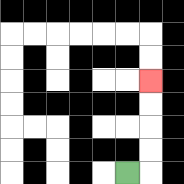{'start': '[5, 7]', 'end': '[6, 3]', 'path_directions': 'R,U,U,U,U', 'path_coordinates': '[[5, 7], [6, 7], [6, 6], [6, 5], [6, 4], [6, 3]]'}